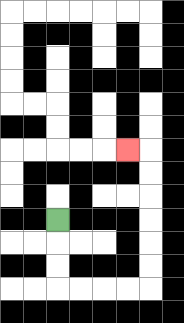{'start': '[2, 9]', 'end': '[5, 6]', 'path_directions': 'D,D,D,R,R,R,R,U,U,U,U,U,U,L', 'path_coordinates': '[[2, 9], [2, 10], [2, 11], [2, 12], [3, 12], [4, 12], [5, 12], [6, 12], [6, 11], [6, 10], [6, 9], [6, 8], [6, 7], [6, 6], [5, 6]]'}